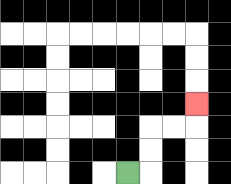{'start': '[5, 7]', 'end': '[8, 4]', 'path_directions': 'R,U,U,R,R,U', 'path_coordinates': '[[5, 7], [6, 7], [6, 6], [6, 5], [7, 5], [8, 5], [8, 4]]'}